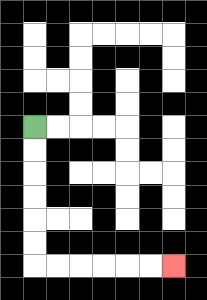{'start': '[1, 5]', 'end': '[7, 11]', 'path_directions': 'D,D,D,D,D,D,R,R,R,R,R,R', 'path_coordinates': '[[1, 5], [1, 6], [1, 7], [1, 8], [1, 9], [1, 10], [1, 11], [2, 11], [3, 11], [4, 11], [5, 11], [6, 11], [7, 11]]'}